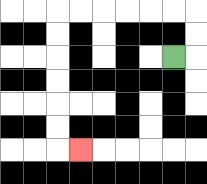{'start': '[7, 2]', 'end': '[3, 6]', 'path_directions': 'R,U,U,L,L,L,L,L,L,D,D,D,D,D,D,R', 'path_coordinates': '[[7, 2], [8, 2], [8, 1], [8, 0], [7, 0], [6, 0], [5, 0], [4, 0], [3, 0], [2, 0], [2, 1], [2, 2], [2, 3], [2, 4], [2, 5], [2, 6], [3, 6]]'}